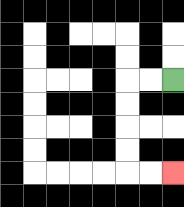{'start': '[7, 3]', 'end': '[7, 7]', 'path_directions': 'L,L,D,D,D,D,R,R', 'path_coordinates': '[[7, 3], [6, 3], [5, 3], [5, 4], [5, 5], [5, 6], [5, 7], [6, 7], [7, 7]]'}